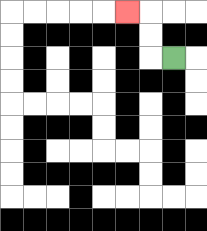{'start': '[7, 2]', 'end': '[5, 0]', 'path_directions': 'L,U,U,L', 'path_coordinates': '[[7, 2], [6, 2], [6, 1], [6, 0], [5, 0]]'}